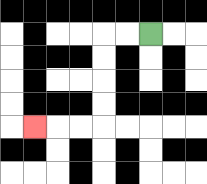{'start': '[6, 1]', 'end': '[1, 5]', 'path_directions': 'L,L,D,D,D,D,L,L,L', 'path_coordinates': '[[6, 1], [5, 1], [4, 1], [4, 2], [4, 3], [4, 4], [4, 5], [3, 5], [2, 5], [1, 5]]'}